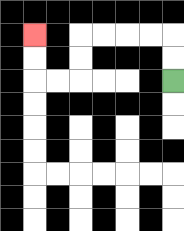{'start': '[7, 3]', 'end': '[1, 1]', 'path_directions': 'U,U,L,L,L,L,D,D,L,L,U,U', 'path_coordinates': '[[7, 3], [7, 2], [7, 1], [6, 1], [5, 1], [4, 1], [3, 1], [3, 2], [3, 3], [2, 3], [1, 3], [1, 2], [1, 1]]'}